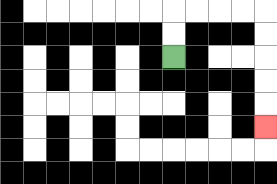{'start': '[7, 2]', 'end': '[11, 5]', 'path_directions': 'U,U,R,R,R,R,D,D,D,D,D', 'path_coordinates': '[[7, 2], [7, 1], [7, 0], [8, 0], [9, 0], [10, 0], [11, 0], [11, 1], [11, 2], [11, 3], [11, 4], [11, 5]]'}